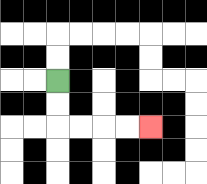{'start': '[2, 3]', 'end': '[6, 5]', 'path_directions': 'D,D,R,R,R,R', 'path_coordinates': '[[2, 3], [2, 4], [2, 5], [3, 5], [4, 5], [5, 5], [6, 5]]'}